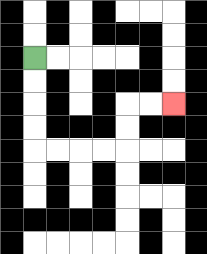{'start': '[1, 2]', 'end': '[7, 4]', 'path_directions': 'D,D,D,D,R,R,R,R,U,U,R,R', 'path_coordinates': '[[1, 2], [1, 3], [1, 4], [1, 5], [1, 6], [2, 6], [3, 6], [4, 6], [5, 6], [5, 5], [5, 4], [6, 4], [7, 4]]'}